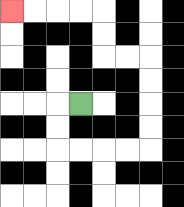{'start': '[3, 4]', 'end': '[0, 0]', 'path_directions': 'L,D,D,R,R,R,R,U,U,U,U,L,L,U,U,L,L,L,L', 'path_coordinates': '[[3, 4], [2, 4], [2, 5], [2, 6], [3, 6], [4, 6], [5, 6], [6, 6], [6, 5], [6, 4], [6, 3], [6, 2], [5, 2], [4, 2], [4, 1], [4, 0], [3, 0], [2, 0], [1, 0], [0, 0]]'}